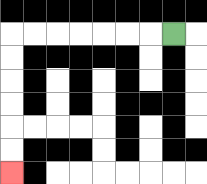{'start': '[7, 1]', 'end': '[0, 7]', 'path_directions': 'L,L,L,L,L,L,L,D,D,D,D,D,D', 'path_coordinates': '[[7, 1], [6, 1], [5, 1], [4, 1], [3, 1], [2, 1], [1, 1], [0, 1], [0, 2], [0, 3], [0, 4], [0, 5], [0, 6], [0, 7]]'}